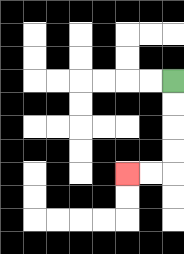{'start': '[7, 3]', 'end': '[5, 7]', 'path_directions': 'D,D,D,D,L,L', 'path_coordinates': '[[7, 3], [7, 4], [7, 5], [7, 6], [7, 7], [6, 7], [5, 7]]'}